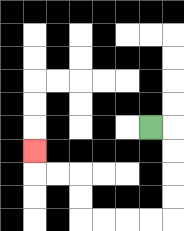{'start': '[6, 5]', 'end': '[1, 6]', 'path_directions': 'R,D,D,D,D,L,L,L,L,U,U,L,L,U', 'path_coordinates': '[[6, 5], [7, 5], [7, 6], [7, 7], [7, 8], [7, 9], [6, 9], [5, 9], [4, 9], [3, 9], [3, 8], [3, 7], [2, 7], [1, 7], [1, 6]]'}